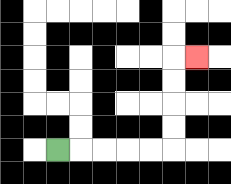{'start': '[2, 6]', 'end': '[8, 2]', 'path_directions': 'R,R,R,R,R,U,U,U,U,R', 'path_coordinates': '[[2, 6], [3, 6], [4, 6], [5, 6], [6, 6], [7, 6], [7, 5], [7, 4], [7, 3], [7, 2], [8, 2]]'}